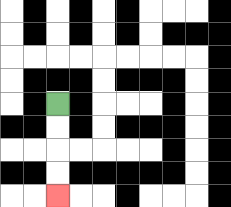{'start': '[2, 4]', 'end': '[2, 8]', 'path_directions': 'D,D,D,D', 'path_coordinates': '[[2, 4], [2, 5], [2, 6], [2, 7], [2, 8]]'}